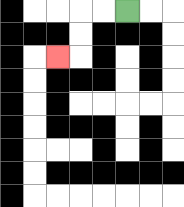{'start': '[5, 0]', 'end': '[2, 2]', 'path_directions': 'L,L,D,D,L', 'path_coordinates': '[[5, 0], [4, 0], [3, 0], [3, 1], [3, 2], [2, 2]]'}